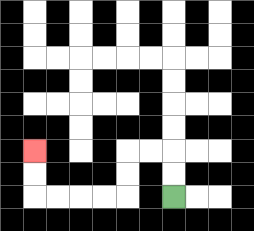{'start': '[7, 8]', 'end': '[1, 6]', 'path_directions': 'U,U,L,L,D,D,L,L,L,L,U,U', 'path_coordinates': '[[7, 8], [7, 7], [7, 6], [6, 6], [5, 6], [5, 7], [5, 8], [4, 8], [3, 8], [2, 8], [1, 8], [1, 7], [1, 6]]'}